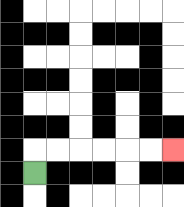{'start': '[1, 7]', 'end': '[7, 6]', 'path_directions': 'U,R,R,R,R,R,R', 'path_coordinates': '[[1, 7], [1, 6], [2, 6], [3, 6], [4, 6], [5, 6], [6, 6], [7, 6]]'}